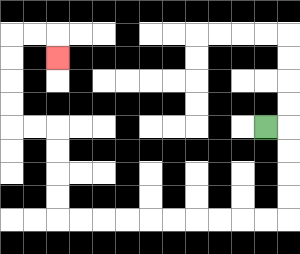{'start': '[11, 5]', 'end': '[2, 2]', 'path_directions': 'R,D,D,D,D,L,L,L,L,L,L,L,L,L,L,U,U,U,U,L,L,U,U,U,U,R,R,D', 'path_coordinates': '[[11, 5], [12, 5], [12, 6], [12, 7], [12, 8], [12, 9], [11, 9], [10, 9], [9, 9], [8, 9], [7, 9], [6, 9], [5, 9], [4, 9], [3, 9], [2, 9], [2, 8], [2, 7], [2, 6], [2, 5], [1, 5], [0, 5], [0, 4], [0, 3], [0, 2], [0, 1], [1, 1], [2, 1], [2, 2]]'}